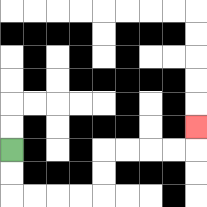{'start': '[0, 6]', 'end': '[8, 5]', 'path_directions': 'D,D,R,R,R,R,U,U,R,R,R,R,U', 'path_coordinates': '[[0, 6], [0, 7], [0, 8], [1, 8], [2, 8], [3, 8], [4, 8], [4, 7], [4, 6], [5, 6], [6, 6], [7, 6], [8, 6], [8, 5]]'}